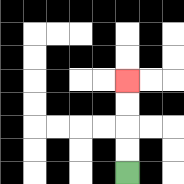{'start': '[5, 7]', 'end': '[5, 3]', 'path_directions': 'U,U,U,U', 'path_coordinates': '[[5, 7], [5, 6], [5, 5], [5, 4], [5, 3]]'}